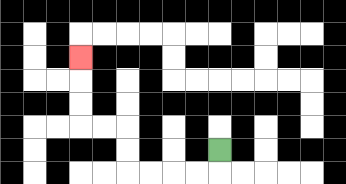{'start': '[9, 6]', 'end': '[3, 2]', 'path_directions': 'D,L,L,L,L,U,U,L,L,U,U,U', 'path_coordinates': '[[9, 6], [9, 7], [8, 7], [7, 7], [6, 7], [5, 7], [5, 6], [5, 5], [4, 5], [3, 5], [3, 4], [3, 3], [3, 2]]'}